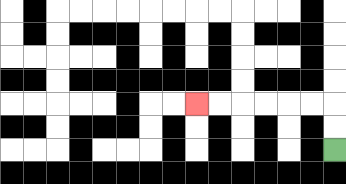{'start': '[14, 6]', 'end': '[8, 4]', 'path_directions': 'U,U,L,L,L,L,L,L', 'path_coordinates': '[[14, 6], [14, 5], [14, 4], [13, 4], [12, 4], [11, 4], [10, 4], [9, 4], [8, 4]]'}